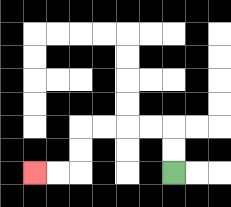{'start': '[7, 7]', 'end': '[1, 7]', 'path_directions': 'U,U,L,L,L,L,D,D,L,L', 'path_coordinates': '[[7, 7], [7, 6], [7, 5], [6, 5], [5, 5], [4, 5], [3, 5], [3, 6], [3, 7], [2, 7], [1, 7]]'}